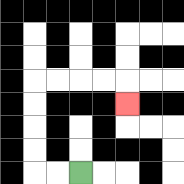{'start': '[3, 7]', 'end': '[5, 4]', 'path_directions': 'L,L,U,U,U,U,R,R,R,R,D', 'path_coordinates': '[[3, 7], [2, 7], [1, 7], [1, 6], [1, 5], [1, 4], [1, 3], [2, 3], [3, 3], [4, 3], [5, 3], [5, 4]]'}